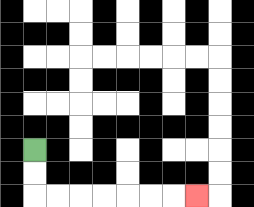{'start': '[1, 6]', 'end': '[8, 8]', 'path_directions': 'D,D,R,R,R,R,R,R,R', 'path_coordinates': '[[1, 6], [1, 7], [1, 8], [2, 8], [3, 8], [4, 8], [5, 8], [6, 8], [7, 8], [8, 8]]'}